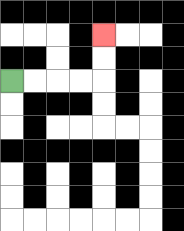{'start': '[0, 3]', 'end': '[4, 1]', 'path_directions': 'R,R,R,R,U,U', 'path_coordinates': '[[0, 3], [1, 3], [2, 3], [3, 3], [4, 3], [4, 2], [4, 1]]'}